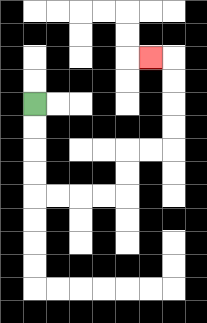{'start': '[1, 4]', 'end': '[6, 2]', 'path_directions': 'D,D,D,D,R,R,R,R,U,U,R,R,U,U,U,U,L', 'path_coordinates': '[[1, 4], [1, 5], [1, 6], [1, 7], [1, 8], [2, 8], [3, 8], [4, 8], [5, 8], [5, 7], [5, 6], [6, 6], [7, 6], [7, 5], [7, 4], [7, 3], [7, 2], [6, 2]]'}